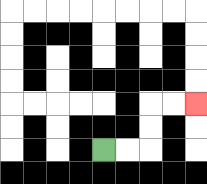{'start': '[4, 6]', 'end': '[8, 4]', 'path_directions': 'R,R,U,U,R,R', 'path_coordinates': '[[4, 6], [5, 6], [6, 6], [6, 5], [6, 4], [7, 4], [8, 4]]'}